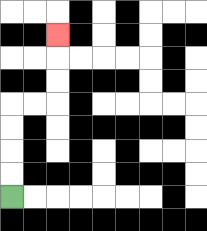{'start': '[0, 8]', 'end': '[2, 1]', 'path_directions': 'U,U,U,U,R,R,U,U,U', 'path_coordinates': '[[0, 8], [0, 7], [0, 6], [0, 5], [0, 4], [1, 4], [2, 4], [2, 3], [2, 2], [2, 1]]'}